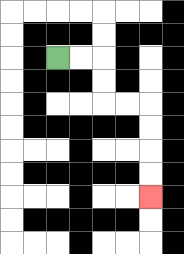{'start': '[2, 2]', 'end': '[6, 8]', 'path_directions': 'R,R,D,D,R,R,D,D,D,D', 'path_coordinates': '[[2, 2], [3, 2], [4, 2], [4, 3], [4, 4], [5, 4], [6, 4], [6, 5], [6, 6], [6, 7], [6, 8]]'}